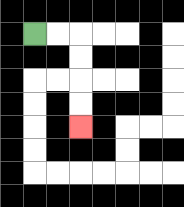{'start': '[1, 1]', 'end': '[3, 5]', 'path_directions': 'R,R,D,D,D,D', 'path_coordinates': '[[1, 1], [2, 1], [3, 1], [3, 2], [3, 3], [3, 4], [3, 5]]'}